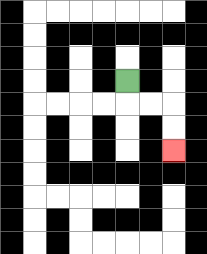{'start': '[5, 3]', 'end': '[7, 6]', 'path_directions': 'D,R,R,D,D', 'path_coordinates': '[[5, 3], [5, 4], [6, 4], [7, 4], [7, 5], [7, 6]]'}